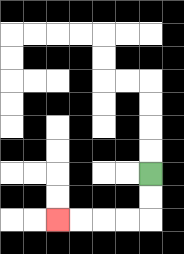{'start': '[6, 7]', 'end': '[2, 9]', 'path_directions': 'D,D,L,L,L,L', 'path_coordinates': '[[6, 7], [6, 8], [6, 9], [5, 9], [4, 9], [3, 9], [2, 9]]'}